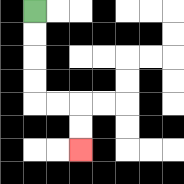{'start': '[1, 0]', 'end': '[3, 6]', 'path_directions': 'D,D,D,D,R,R,D,D', 'path_coordinates': '[[1, 0], [1, 1], [1, 2], [1, 3], [1, 4], [2, 4], [3, 4], [3, 5], [3, 6]]'}